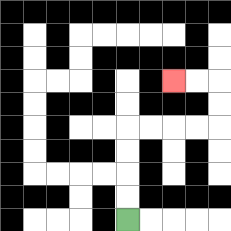{'start': '[5, 9]', 'end': '[7, 3]', 'path_directions': 'U,U,U,U,R,R,R,R,U,U,L,L', 'path_coordinates': '[[5, 9], [5, 8], [5, 7], [5, 6], [5, 5], [6, 5], [7, 5], [8, 5], [9, 5], [9, 4], [9, 3], [8, 3], [7, 3]]'}